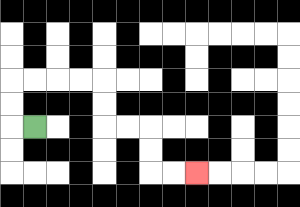{'start': '[1, 5]', 'end': '[8, 7]', 'path_directions': 'L,U,U,R,R,R,R,D,D,R,R,D,D,R,R', 'path_coordinates': '[[1, 5], [0, 5], [0, 4], [0, 3], [1, 3], [2, 3], [3, 3], [4, 3], [4, 4], [4, 5], [5, 5], [6, 5], [6, 6], [6, 7], [7, 7], [8, 7]]'}